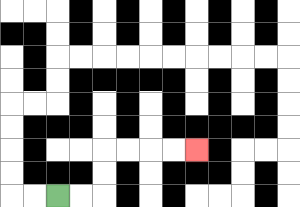{'start': '[2, 8]', 'end': '[8, 6]', 'path_directions': 'R,R,U,U,R,R,R,R', 'path_coordinates': '[[2, 8], [3, 8], [4, 8], [4, 7], [4, 6], [5, 6], [6, 6], [7, 6], [8, 6]]'}